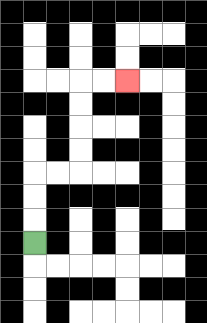{'start': '[1, 10]', 'end': '[5, 3]', 'path_directions': 'U,U,U,R,R,U,U,U,U,R,R', 'path_coordinates': '[[1, 10], [1, 9], [1, 8], [1, 7], [2, 7], [3, 7], [3, 6], [3, 5], [3, 4], [3, 3], [4, 3], [5, 3]]'}